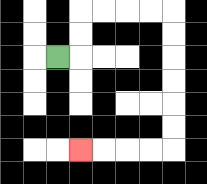{'start': '[2, 2]', 'end': '[3, 6]', 'path_directions': 'R,U,U,R,R,R,R,D,D,D,D,D,D,L,L,L,L', 'path_coordinates': '[[2, 2], [3, 2], [3, 1], [3, 0], [4, 0], [5, 0], [6, 0], [7, 0], [7, 1], [7, 2], [7, 3], [7, 4], [7, 5], [7, 6], [6, 6], [5, 6], [4, 6], [3, 6]]'}